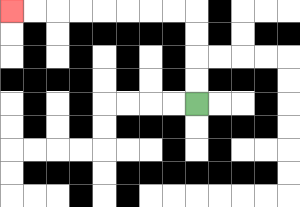{'start': '[8, 4]', 'end': '[0, 0]', 'path_directions': 'U,U,U,U,L,L,L,L,L,L,L,L', 'path_coordinates': '[[8, 4], [8, 3], [8, 2], [8, 1], [8, 0], [7, 0], [6, 0], [5, 0], [4, 0], [3, 0], [2, 0], [1, 0], [0, 0]]'}